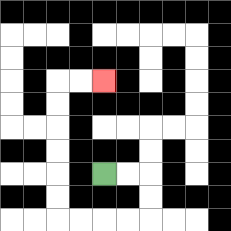{'start': '[4, 7]', 'end': '[4, 3]', 'path_directions': 'R,R,D,D,L,L,L,L,U,U,U,U,U,U,R,R', 'path_coordinates': '[[4, 7], [5, 7], [6, 7], [6, 8], [6, 9], [5, 9], [4, 9], [3, 9], [2, 9], [2, 8], [2, 7], [2, 6], [2, 5], [2, 4], [2, 3], [3, 3], [4, 3]]'}